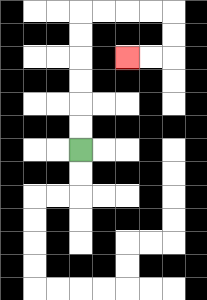{'start': '[3, 6]', 'end': '[5, 2]', 'path_directions': 'U,U,U,U,U,U,R,R,R,R,D,D,L,L', 'path_coordinates': '[[3, 6], [3, 5], [3, 4], [3, 3], [3, 2], [3, 1], [3, 0], [4, 0], [5, 0], [6, 0], [7, 0], [7, 1], [7, 2], [6, 2], [5, 2]]'}